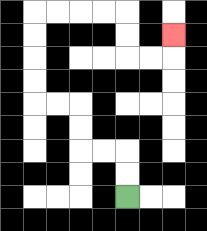{'start': '[5, 8]', 'end': '[7, 1]', 'path_directions': 'U,U,L,L,U,U,L,L,U,U,U,U,R,R,R,R,D,D,R,R,U', 'path_coordinates': '[[5, 8], [5, 7], [5, 6], [4, 6], [3, 6], [3, 5], [3, 4], [2, 4], [1, 4], [1, 3], [1, 2], [1, 1], [1, 0], [2, 0], [3, 0], [4, 0], [5, 0], [5, 1], [5, 2], [6, 2], [7, 2], [7, 1]]'}